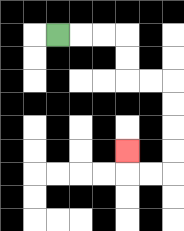{'start': '[2, 1]', 'end': '[5, 6]', 'path_directions': 'R,R,R,D,D,R,R,D,D,D,D,L,L,U', 'path_coordinates': '[[2, 1], [3, 1], [4, 1], [5, 1], [5, 2], [5, 3], [6, 3], [7, 3], [7, 4], [7, 5], [7, 6], [7, 7], [6, 7], [5, 7], [5, 6]]'}